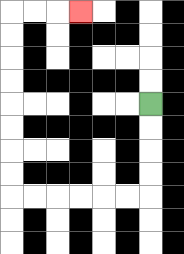{'start': '[6, 4]', 'end': '[3, 0]', 'path_directions': 'D,D,D,D,L,L,L,L,L,L,U,U,U,U,U,U,U,U,R,R,R', 'path_coordinates': '[[6, 4], [6, 5], [6, 6], [6, 7], [6, 8], [5, 8], [4, 8], [3, 8], [2, 8], [1, 8], [0, 8], [0, 7], [0, 6], [0, 5], [0, 4], [0, 3], [0, 2], [0, 1], [0, 0], [1, 0], [2, 0], [3, 0]]'}